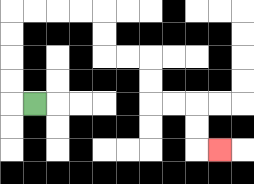{'start': '[1, 4]', 'end': '[9, 6]', 'path_directions': 'L,U,U,U,U,R,R,R,R,D,D,R,R,D,D,R,R,D,D,R', 'path_coordinates': '[[1, 4], [0, 4], [0, 3], [0, 2], [0, 1], [0, 0], [1, 0], [2, 0], [3, 0], [4, 0], [4, 1], [4, 2], [5, 2], [6, 2], [6, 3], [6, 4], [7, 4], [8, 4], [8, 5], [8, 6], [9, 6]]'}